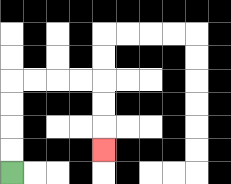{'start': '[0, 7]', 'end': '[4, 6]', 'path_directions': 'U,U,U,U,R,R,R,R,D,D,D', 'path_coordinates': '[[0, 7], [0, 6], [0, 5], [0, 4], [0, 3], [1, 3], [2, 3], [3, 3], [4, 3], [4, 4], [4, 5], [4, 6]]'}